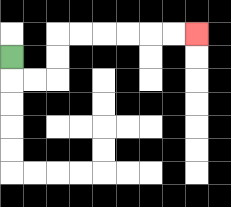{'start': '[0, 2]', 'end': '[8, 1]', 'path_directions': 'D,R,R,U,U,R,R,R,R,R,R', 'path_coordinates': '[[0, 2], [0, 3], [1, 3], [2, 3], [2, 2], [2, 1], [3, 1], [4, 1], [5, 1], [6, 1], [7, 1], [8, 1]]'}